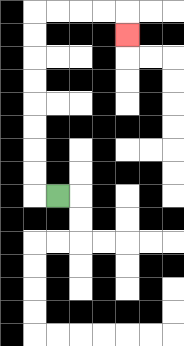{'start': '[2, 8]', 'end': '[5, 1]', 'path_directions': 'L,U,U,U,U,U,U,U,U,R,R,R,R,D', 'path_coordinates': '[[2, 8], [1, 8], [1, 7], [1, 6], [1, 5], [1, 4], [1, 3], [1, 2], [1, 1], [1, 0], [2, 0], [3, 0], [4, 0], [5, 0], [5, 1]]'}